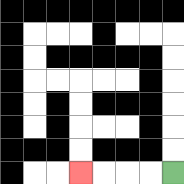{'start': '[7, 7]', 'end': '[3, 7]', 'path_directions': 'L,L,L,L', 'path_coordinates': '[[7, 7], [6, 7], [5, 7], [4, 7], [3, 7]]'}